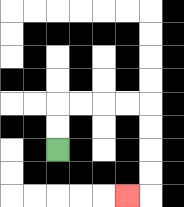{'start': '[2, 6]', 'end': '[5, 8]', 'path_directions': 'U,U,R,R,R,R,D,D,D,D,L', 'path_coordinates': '[[2, 6], [2, 5], [2, 4], [3, 4], [4, 4], [5, 4], [6, 4], [6, 5], [6, 6], [6, 7], [6, 8], [5, 8]]'}